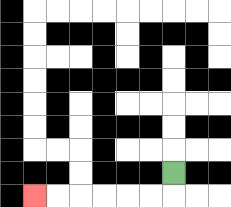{'start': '[7, 7]', 'end': '[1, 8]', 'path_directions': 'D,L,L,L,L,L,L', 'path_coordinates': '[[7, 7], [7, 8], [6, 8], [5, 8], [4, 8], [3, 8], [2, 8], [1, 8]]'}